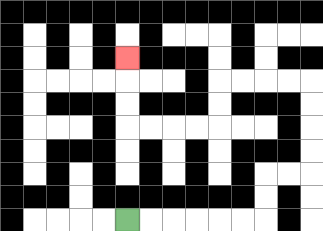{'start': '[5, 9]', 'end': '[5, 2]', 'path_directions': 'R,R,R,R,R,R,U,U,R,R,U,U,U,U,L,L,L,L,D,D,L,L,L,L,U,U,U', 'path_coordinates': '[[5, 9], [6, 9], [7, 9], [8, 9], [9, 9], [10, 9], [11, 9], [11, 8], [11, 7], [12, 7], [13, 7], [13, 6], [13, 5], [13, 4], [13, 3], [12, 3], [11, 3], [10, 3], [9, 3], [9, 4], [9, 5], [8, 5], [7, 5], [6, 5], [5, 5], [5, 4], [5, 3], [5, 2]]'}